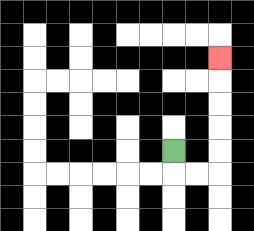{'start': '[7, 6]', 'end': '[9, 2]', 'path_directions': 'D,R,R,U,U,U,U,U', 'path_coordinates': '[[7, 6], [7, 7], [8, 7], [9, 7], [9, 6], [9, 5], [9, 4], [9, 3], [9, 2]]'}